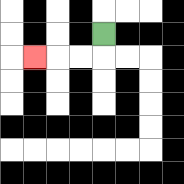{'start': '[4, 1]', 'end': '[1, 2]', 'path_directions': 'D,L,L,L', 'path_coordinates': '[[4, 1], [4, 2], [3, 2], [2, 2], [1, 2]]'}